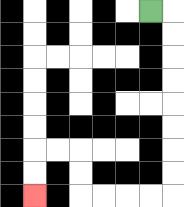{'start': '[6, 0]', 'end': '[1, 8]', 'path_directions': 'R,D,D,D,D,D,D,D,D,L,L,L,L,U,U,L,L,D,D', 'path_coordinates': '[[6, 0], [7, 0], [7, 1], [7, 2], [7, 3], [7, 4], [7, 5], [7, 6], [7, 7], [7, 8], [6, 8], [5, 8], [4, 8], [3, 8], [3, 7], [3, 6], [2, 6], [1, 6], [1, 7], [1, 8]]'}